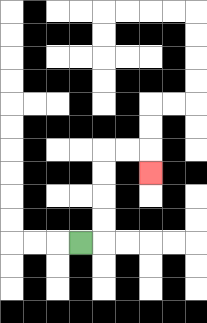{'start': '[3, 10]', 'end': '[6, 7]', 'path_directions': 'R,U,U,U,U,R,R,D', 'path_coordinates': '[[3, 10], [4, 10], [4, 9], [4, 8], [4, 7], [4, 6], [5, 6], [6, 6], [6, 7]]'}